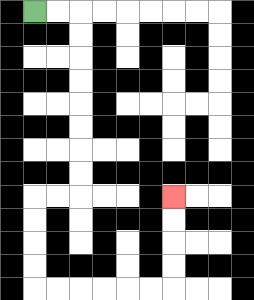{'start': '[1, 0]', 'end': '[7, 8]', 'path_directions': 'R,R,D,D,D,D,D,D,D,D,L,L,D,D,D,D,R,R,R,R,R,R,U,U,U,U', 'path_coordinates': '[[1, 0], [2, 0], [3, 0], [3, 1], [3, 2], [3, 3], [3, 4], [3, 5], [3, 6], [3, 7], [3, 8], [2, 8], [1, 8], [1, 9], [1, 10], [1, 11], [1, 12], [2, 12], [3, 12], [4, 12], [5, 12], [6, 12], [7, 12], [7, 11], [7, 10], [7, 9], [7, 8]]'}